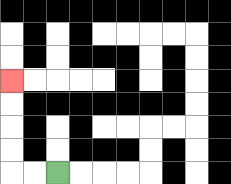{'start': '[2, 7]', 'end': '[0, 3]', 'path_directions': 'L,L,U,U,U,U', 'path_coordinates': '[[2, 7], [1, 7], [0, 7], [0, 6], [0, 5], [0, 4], [0, 3]]'}